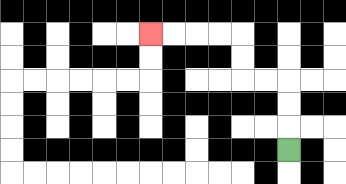{'start': '[12, 6]', 'end': '[6, 1]', 'path_directions': 'U,U,U,L,L,U,U,L,L,L,L', 'path_coordinates': '[[12, 6], [12, 5], [12, 4], [12, 3], [11, 3], [10, 3], [10, 2], [10, 1], [9, 1], [8, 1], [7, 1], [6, 1]]'}